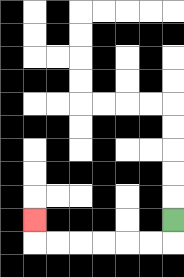{'start': '[7, 9]', 'end': '[1, 9]', 'path_directions': 'D,L,L,L,L,L,L,U', 'path_coordinates': '[[7, 9], [7, 10], [6, 10], [5, 10], [4, 10], [3, 10], [2, 10], [1, 10], [1, 9]]'}